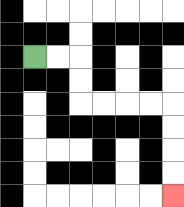{'start': '[1, 2]', 'end': '[7, 8]', 'path_directions': 'R,R,D,D,R,R,R,R,D,D,D,D', 'path_coordinates': '[[1, 2], [2, 2], [3, 2], [3, 3], [3, 4], [4, 4], [5, 4], [6, 4], [7, 4], [7, 5], [7, 6], [7, 7], [7, 8]]'}